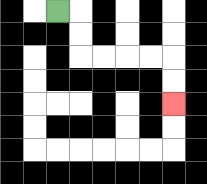{'start': '[2, 0]', 'end': '[7, 4]', 'path_directions': 'R,D,D,R,R,R,R,D,D', 'path_coordinates': '[[2, 0], [3, 0], [3, 1], [3, 2], [4, 2], [5, 2], [6, 2], [7, 2], [7, 3], [7, 4]]'}